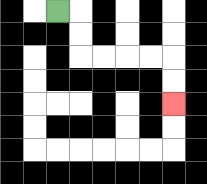{'start': '[2, 0]', 'end': '[7, 4]', 'path_directions': 'R,D,D,R,R,R,R,D,D', 'path_coordinates': '[[2, 0], [3, 0], [3, 1], [3, 2], [4, 2], [5, 2], [6, 2], [7, 2], [7, 3], [7, 4]]'}